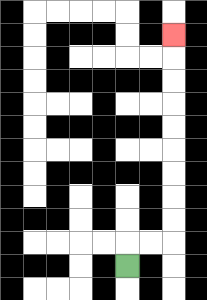{'start': '[5, 11]', 'end': '[7, 1]', 'path_directions': 'U,R,R,U,U,U,U,U,U,U,U,U', 'path_coordinates': '[[5, 11], [5, 10], [6, 10], [7, 10], [7, 9], [7, 8], [7, 7], [7, 6], [7, 5], [7, 4], [7, 3], [7, 2], [7, 1]]'}